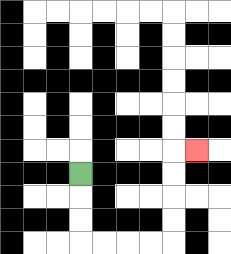{'start': '[3, 7]', 'end': '[8, 6]', 'path_directions': 'D,D,D,R,R,R,R,U,U,U,U,R', 'path_coordinates': '[[3, 7], [3, 8], [3, 9], [3, 10], [4, 10], [5, 10], [6, 10], [7, 10], [7, 9], [7, 8], [7, 7], [7, 6], [8, 6]]'}